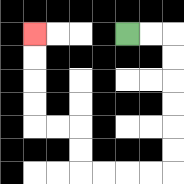{'start': '[5, 1]', 'end': '[1, 1]', 'path_directions': 'R,R,D,D,D,D,D,D,L,L,L,L,U,U,L,L,U,U,U,U', 'path_coordinates': '[[5, 1], [6, 1], [7, 1], [7, 2], [7, 3], [7, 4], [7, 5], [7, 6], [7, 7], [6, 7], [5, 7], [4, 7], [3, 7], [3, 6], [3, 5], [2, 5], [1, 5], [1, 4], [1, 3], [1, 2], [1, 1]]'}